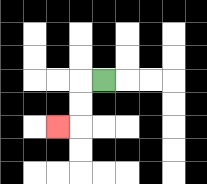{'start': '[4, 3]', 'end': '[2, 5]', 'path_directions': 'L,D,D,L', 'path_coordinates': '[[4, 3], [3, 3], [3, 4], [3, 5], [2, 5]]'}